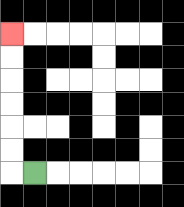{'start': '[1, 7]', 'end': '[0, 1]', 'path_directions': 'L,U,U,U,U,U,U', 'path_coordinates': '[[1, 7], [0, 7], [0, 6], [0, 5], [0, 4], [0, 3], [0, 2], [0, 1]]'}